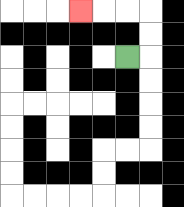{'start': '[5, 2]', 'end': '[3, 0]', 'path_directions': 'R,U,U,L,L,L', 'path_coordinates': '[[5, 2], [6, 2], [6, 1], [6, 0], [5, 0], [4, 0], [3, 0]]'}